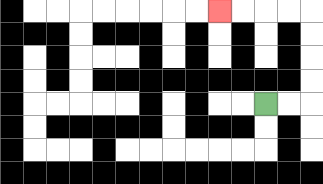{'start': '[11, 4]', 'end': '[9, 0]', 'path_directions': 'R,R,U,U,U,U,L,L,L,L', 'path_coordinates': '[[11, 4], [12, 4], [13, 4], [13, 3], [13, 2], [13, 1], [13, 0], [12, 0], [11, 0], [10, 0], [9, 0]]'}